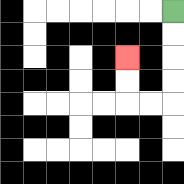{'start': '[7, 0]', 'end': '[5, 2]', 'path_directions': 'D,D,D,D,L,L,U,U', 'path_coordinates': '[[7, 0], [7, 1], [7, 2], [7, 3], [7, 4], [6, 4], [5, 4], [5, 3], [5, 2]]'}